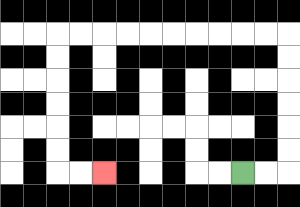{'start': '[10, 7]', 'end': '[4, 7]', 'path_directions': 'R,R,U,U,U,U,U,U,L,L,L,L,L,L,L,L,L,L,D,D,D,D,D,D,R,R', 'path_coordinates': '[[10, 7], [11, 7], [12, 7], [12, 6], [12, 5], [12, 4], [12, 3], [12, 2], [12, 1], [11, 1], [10, 1], [9, 1], [8, 1], [7, 1], [6, 1], [5, 1], [4, 1], [3, 1], [2, 1], [2, 2], [2, 3], [2, 4], [2, 5], [2, 6], [2, 7], [3, 7], [4, 7]]'}